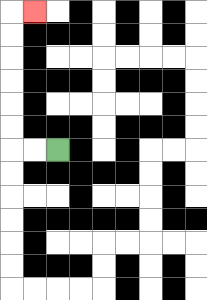{'start': '[2, 6]', 'end': '[1, 0]', 'path_directions': 'L,L,U,U,U,U,U,U,R', 'path_coordinates': '[[2, 6], [1, 6], [0, 6], [0, 5], [0, 4], [0, 3], [0, 2], [0, 1], [0, 0], [1, 0]]'}